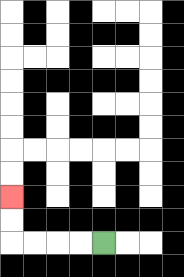{'start': '[4, 10]', 'end': '[0, 8]', 'path_directions': 'L,L,L,L,U,U', 'path_coordinates': '[[4, 10], [3, 10], [2, 10], [1, 10], [0, 10], [0, 9], [0, 8]]'}